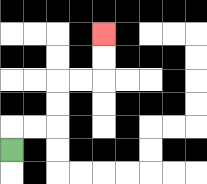{'start': '[0, 6]', 'end': '[4, 1]', 'path_directions': 'U,R,R,U,U,R,R,U,U', 'path_coordinates': '[[0, 6], [0, 5], [1, 5], [2, 5], [2, 4], [2, 3], [3, 3], [4, 3], [4, 2], [4, 1]]'}